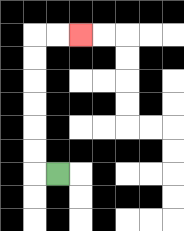{'start': '[2, 7]', 'end': '[3, 1]', 'path_directions': 'L,U,U,U,U,U,U,R,R', 'path_coordinates': '[[2, 7], [1, 7], [1, 6], [1, 5], [1, 4], [1, 3], [1, 2], [1, 1], [2, 1], [3, 1]]'}